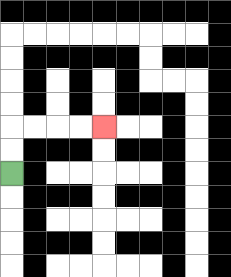{'start': '[0, 7]', 'end': '[4, 5]', 'path_directions': 'U,U,R,R,R,R', 'path_coordinates': '[[0, 7], [0, 6], [0, 5], [1, 5], [2, 5], [3, 5], [4, 5]]'}